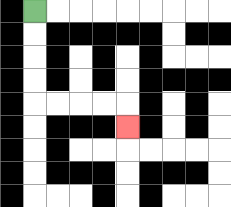{'start': '[1, 0]', 'end': '[5, 5]', 'path_directions': 'D,D,D,D,R,R,R,R,D', 'path_coordinates': '[[1, 0], [1, 1], [1, 2], [1, 3], [1, 4], [2, 4], [3, 4], [4, 4], [5, 4], [5, 5]]'}